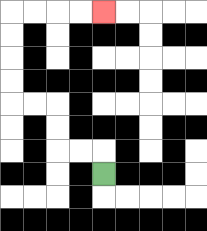{'start': '[4, 7]', 'end': '[4, 0]', 'path_directions': 'U,L,L,U,U,L,L,U,U,U,U,R,R,R,R', 'path_coordinates': '[[4, 7], [4, 6], [3, 6], [2, 6], [2, 5], [2, 4], [1, 4], [0, 4], [0, 3], [0, 2], [0, 1], [0, 0], [1, 0], [2, 0], [3, 0], [4, 0]]'}